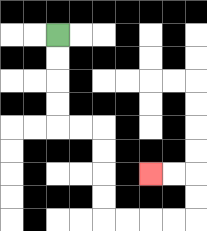{'start': '[2, 1]', 'end': '[6, 7]', 'path_directions': 'D,D,D,D,R,R,D,D,D,D,R,R,R,R,U,U,L,L', 'path_coordinates': '[[2, 1], [2, 2], [2, 3], [2, 4], [2, 5], [3, 5], [4, 5], [4, 6], [4, 7], [4, 8], [4, 9], [5, 9], [6, 9], [7, 9], [8, 9], [8, 8], [8, 7], [7, 7], [6, 7]]'}